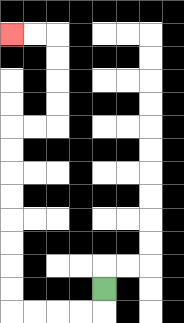{'start': '[4, 12]', 'end': '[0, 1]', 'path_directions': 'D,L,L,L,L,U,U,U,U,U,U,U,U,R,R,U,U,U,U,L,L', 'path_coordinates': '[[4, 12], [4, 13], [3, 13], [2, 13], [1, 13], [0, 13], [0, 12], [0, 11], [0, 10], [0, 9], [0, 8], [0, 7], [0, 6], [0, 5], [1, 5], [2, 5], [2, 4], [2, 3], [2, 2], [2, 1], [1, 1], [0, 1]]'}